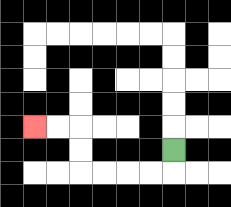{'start': '[7, 6]', 'end': '[1, 5]', 'path_directions': 'D,L,L,L,L,U,U,L,L', 'path_coordinates': '[[7, 6], [7, 7], [6, 7], [5, 7], [4, 7], [3, 7], [3, 6], [3, 5], [2, 5], [1, 5]]'}